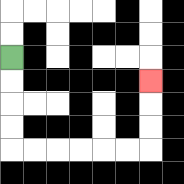{'start': '[0, 2]', 'end': '[6, 3]', 'path_directions': 'D,D,D,D,R,R,R,R,R,R,U,U,U', 'path_coordinates': '[[0, 2], [0, 3], [0, 4], [0, 5], [0, 6], [1, 6], [2, 6], [3, 6], [4, 6], [5, 6], [6, 6], [6, 5], [6, 4], [6, 3]]'}